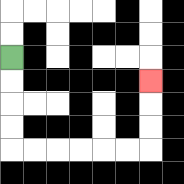{'start': '[0, 2]', 'end': '[6, 3]', 'path_directions': 'D,D,D,D,R,R,R,R,R,R,U,U,U', 'path_coordinates': '[[0, 2], [0, 3], [0, 4], [0, 5], [0, 6], [1, 6], [2, 6], [3, 6], [4, 6], [5, 6], [6, 6], [6, 5], [6, 4], [6, 3]]'}